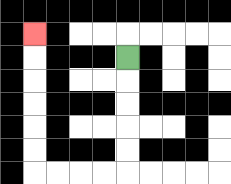{'start': '[5, 2]', 'end': '[1, 1]', 'path_directions': 'D,D,D,D,D,L,L,L,L,U,U,U,U,U,U', 'path_coordinates': '[[5, 2], [5, 3], [5, 4], [5, 5], [5, 6], [5, 7], [4, 7], [3, 7], [2, 7], [1, 7], [1, 6], [1, 5], [1, 4], [1, 3], [1, 2], [1, 1]]'}